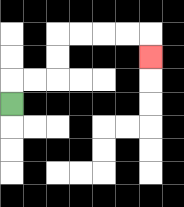{'start': '[0, 4]', 'end': '[6, 2]', 'path_directions': 'U,R,R,U,U,R,R,R,R,D', 'path_coordinates': '[[0, 4], [0, 3], [1, 3], [2, 3], [2, 2], [2, 1], [3, 1], [4, 1], [5, 1], [6, 1], [6, 2]]'}